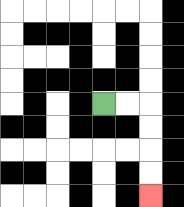{'start': '[4, 4]', 'end': '[6, 8]', 'path_directions': 'R,R,D,D,D,D', 'path_coordinates': '[[4, 4], [5, 4], [6, 4], [6, 5], [6, 6], [6, 7], [6, 8]]'}